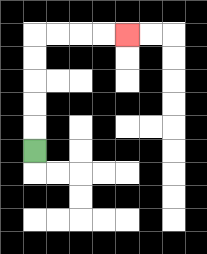{'start': '[1, 6]', 'end': '[5, 1]', 'path_directions': 'U,U,U,U,U,R,R,R,R', 'path_coordinates': '[[1, 6], [1, 5], [1, 4], [1, 3], [1, 2], [1, 1], [2, 1], [3, 1], [4, 1], [5, 1]]'}